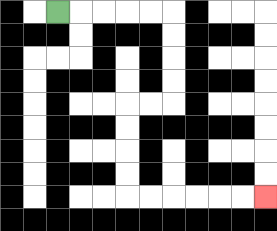{'start': '[2, 0]', 'end': '[11, 8]', 'path_directions': 'R,R,R,R,R,D,D,D,D,L,L,D,D,D,D,R,R,R,R,R,R', 'path_coordinates': '[[2, 0], [3, 0], [4, 0], [5, 0], [6, 0], [7, 0], [7, 1], [7, 2], [7, 3], [7, 4], [6, 4], [5, 4], [5, 5], [5, 6], [5, 7], [5, 8], [6, 8], [7, 8], [8, 8], [9, 8], [10, 8], [11, 8]]'}